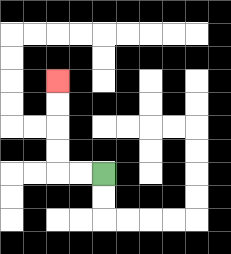{'start': '[4, 7]', 'end': '[2, 3]', 'path_directions': 'L,L,U,U,U,U', 'path_coordinates': '[[4, 7], [3, 7], [2, 7], [2, 6], [2, 5], [2, 4], [2, 3]]'}